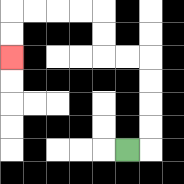{'start': '[5, 6]', 'end': '[0, 2]', 'path_directions': 'R,U,U,U,U,L,L,U,U,L,L,L,L,D,D', 'path_coordinates': '[[5, 6], [6, 6], [6, 5], [6, 4], [6, 3], [6, 2], [5, 2], [4, 2], [4, 1], [4, 0], [3, 0], [2, 0], [1, 0], [0, 0], [0, 1], [0, 2]]'}